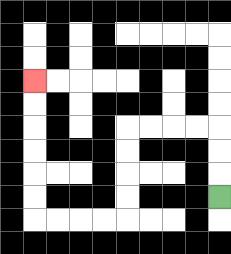{'start': '[9, 8]', 'end': '[1, 3]', 'path_directions': 'U,U,U,L,L,L,L,D,D,D,D,L,L,L,L,U,U,U,U,U,U', 'path_coordinates': '[[9, 8], [9, 7], [9, 6], [9, 5], [8, 5], [7, 5], [6, 5], [5, 5], [5, 6], [5, 7], [5, 8], [5, 9], [4, 9], [3, 9], [2, 9], [1, 9], [1, 8], [1, 7], [1, 6], [1, 5], [1, 4], [1, 3]]'}